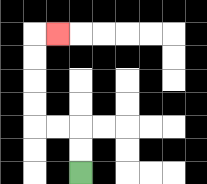{'start': '[3, 7]', 'end': '[2, 1]', 'path_directions': 'U,U,L,L,U,U,U,U,R', 'path_coordinates': '[[3, 7], [3, 6], [3, 5], [2, 5], [1, 5], [1, 4], [1, 3], [1, 2], [1, 1], [2, 1]]'}